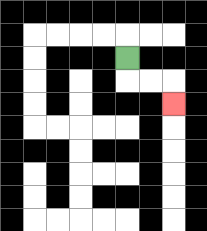{'start': '[5, 2]', 'end': '[7, 4]', 'path_directions': 'D,R,R,D', 'path_coordinates': '[[5, 2], [5, 3], [6, 3], [7, 3], [7, 4]]'}